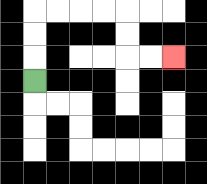{'start': '[1, 3]', 'end': '[7, 2]', 'path_directions': 'U,U,U,R,R,R,R,D,D,R,R', 'path_coordinates': '[[1, 3], [1, 2], [1, 1], [1, 0], [2, 0], [3, 0], [4, 0], [5, 0], [5, 1], [5, 2], [6, 2], [7, 2]]'}